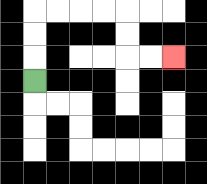{'start': '[1, 3]', 'end': '[7, 2]', 'path_directions': 'U,U,U,R,R,R,R,D,D,R,R', 'path_coordinates': '[[1, 3], [1, 2], [1, 1], [1, 0], [2, 0], [3, 0], [4, 0], [5, 0], [5, 1], [5, 2], [6, 2], [7, 2]]'}